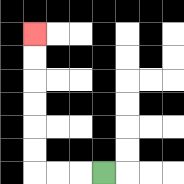{'start': '[4, 7]', 'end': '[1, 1]', 'path_directions': 'L,L,L,U,U,U,U,U,U', 'path_coordinates': '[[4, 7], [3, 7], [2, 7], [1, 7], [1, 6], [1, 5], [1, 4], [1, 3], [1, 2], [1, 1]]'}